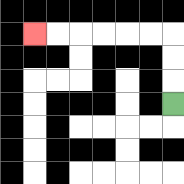{'start': '[7, 4]', 'end': '[1, 1]', 'path_directions': 'U,U,U,L,L,L,L,L,L', 'path_coordinates': '[[7, 4], [7, 3], [7, 2], [7, 1], [6, 1], [5, 1], [4, 1], [3, 1], [2, 1], [1, 1]]'}